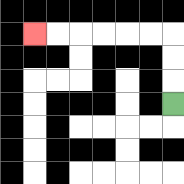{'start': '[7, 4]', 'end': '[1, 1]', 'path_directions': 'U,U,U,L,L,L,L,L,L', 'path_coordinates': '[[7, 4], [7, 3], [7, 2], [7, 1], [6, 1], [5, 1], [4, 1], [3, 1], [2, 1], [1, 1]]'}